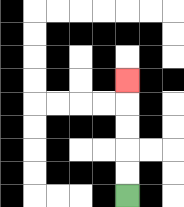{'start': '[5, 8]', 'end': '[5, 3]', 'path_directions': 'U,U,U,U,U', 'path_coordinates': '[[5, 8], [5, 7], [5, 6], [5, 5], [5, 4], [5, 3]]'}